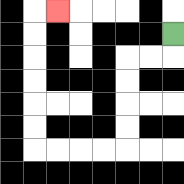{'start': '[7, 1]', 'end': '[2, 0]', 'path_directions': 'D,L,L,D,D,D,D,L,L,L,L,U,U,U,U,U,U,R', 'path_coordinates': '[[7, 1], [7, 2], [6, 2], [5, 2], [5, 3], [5, 4], [5, 5], [5, 6], [4, 6], [3, 6], [2, 6], [1, 6], [1, 5], [1, 4], [1, 3], [1, 2], [1, 1], [1, 0], [2, 0]]'}